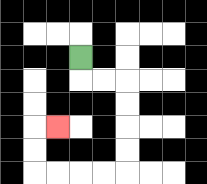{'start': '[3, 2]', 'end': '[2, 5]', 'path_directions': 'D,R,R,D,D,D,D,L,L,L,L,U,U,R', 'path_coordinates': '[[3, 2], [3, 3], [4, 3], [5, 3], [5, 4], [5, 5], [5, 6], [5, 7], [4, 7], [3, 7], [2, 7], [1, 7], [1, 6], [1, 5], [2, 5]]'}